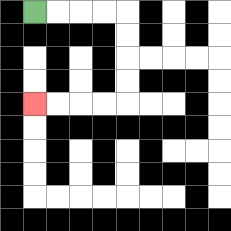{'start': '[1, 0]', 'end': '[1, 4]', 'path_directions': 'R,R,R,R,D,D,D,D,L,L,L,L', 'path_coordinates': '[[1, 0], [2, 0], [3, 0], [4, 0], [5, 0], [5, 1], [5, 2], [5, 3], [5, 4], [4, 4], [3, 4], [2, 4], [1, 4]]'}